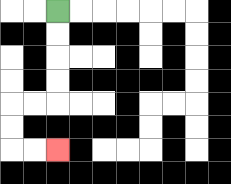{'start': '[2, 0]', 'end': '[2, 6]', 'path_directions': 'D,D,D,D,L,L,D,D,R,R', 'path_coordinates': '[[2, 0], [2, 1], [2, 2], [2, 3], [2, 4], [1, 4], [0, 4], [0, 5], [0, 6], [1, 6], [2, 6]]'}